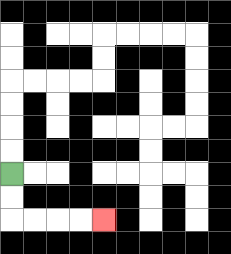{'start': '[0, 7]', 'end': '[4, 9]', 'path_directions': 'D,D,R,R,R,R', 'path_coordinates': '[[0, 7], [0, 8], [0, 9], [1, 9], [2, 9], [3, 9], [4, 9]]'}